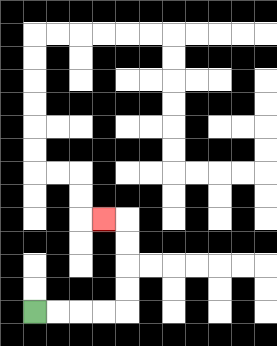{'start': '[1, 13]', 'end': '[4, 9]', 'path_directions': 'R,R,R,R,U,U,U,U,L', 'path_coordinates': '[[1, 13], [2, 13], [3, 13], [4, 13], [5, 13], [5, 12], [5, 11], [5, 10], [5, 9], [4, 9]]'}